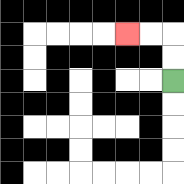{'start': '[7, 3]', 'end': '[5, 1]', 'path_directions': 'U,U,L,L', 'path_coordinates': '[[7, 3], [7, 2], [7, 1], [6, 1], [5, 1]]'}